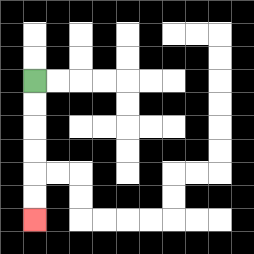{'start': '[1, 3]', 'end': '[1, 9]', 'path_directions': 'D,D,D,D,D,D', 'path_coordinates': '[[1, 3], [1, 4], [1, 5], [1, 6], [1, 7], [1, 8], [1, 9]]'}